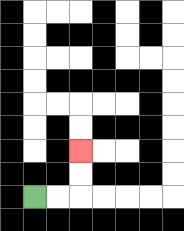{'start': '[1, 8]', 'end': '[3, 6]', 'path_directions': 'R,R,U,U', 'path_coordinates': '[[1, 8], [2, 8], [3, 8], [3, 7], [3, 6]]'}